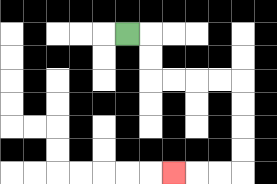{'start': '[5, 1]', 'end': '[7, 7]', 'path_directions': 'R,D,D,R,R,R,R,D,D,D,D,L,L,L', 'path_coordinates': '[[5, 1], [6, 1], [6, 2], [6, 3], [7, 3], [8, 3], [9, 3], [10, 3], [10, 4], [10, 5], [10, 6], [10, 7], [9, 7], [8, 7], [7, 7]]'}